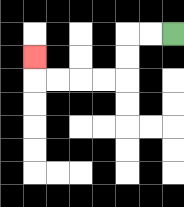{'start': '[7, 1]', 'end': '[1, 2]', 'path_directions': 'L,L,D,D,L,L,L,L,U', 'path_coordinates': '[[7, 1], [6, 1], [5, 1], [5, 2], [5, 3], [4, 3], [3, 3], [2, 3], [1, 3], [1, 2]]'}